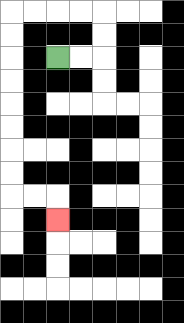{'start': '[2, 2]', 'end': '[2, 9]', 'path_directions': 'R,R,U,U,L,L,L,L,D,D,D,D,D,D,D,D,R,R,D', 'path_coordinates': '[[2, 2], [3, 2], [4, 2], [4, 1], [4, 0], [3, 0], [2, 0], [1, 0], [0, 0], [0, 1], [0, 2], [0, 3], [0, 4], [0, 5], [0, 6], [0, 7], [0, 8], [1, 8], [2, 8], [2, 9]]'}